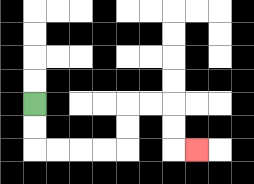{'start': '[1, 4]', 'end': '[8, 6]', 'path_directions': 'D,D,R,R,R,R,U,U,R,R,D,D,R', 'path_coordinates': '[[1, 4], [1, 5], [1, 6], [2, 6], [3, 6], [4, 6], [5, 6], [5, 5], [5, 4], [6, 4], [7, 4], [7, 5], [7, 6], [8, 6]]'}